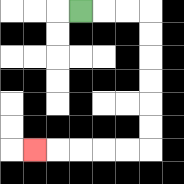{'start': '[3, 0]', 'end': '[1, 6]', 'path_directions': 'R,R,R,D,D,D,D,D,D,L,L,L,L,L', 'path_coordinates': '[[3, 0], [4, 0], [5, 0], [6, 0], [6, 1], [6, 2], [6, 3], [6, 4], [6, 5], [6, 6], [5, 6], [4, 6], [3, 6], [2, 6], [1, 6]]'}